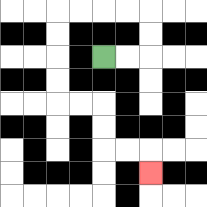{'start': '[4, 2]', 'end': '[6, 7]', 'path_directions': 'R,R,U,U,L,L,L,L,D,D,D,D,R,R,D,D,R,R,D', 'path_coordinates': '[[4, 2], [5, 2], [6, 2], [6, 1], [6, 0], [5, 0], [4, 0], [3, 0], [2, 0], [2, 1], [2, 2], [2, 3], [2, 4], [3, 4], [4, 4], [4, 5], [4, 6], [5, 6], [6, 6], [6, 7]]'}